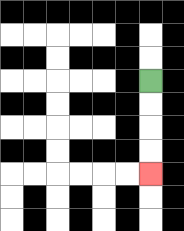{'start': '[6, 3]', 'end': '[6, 7]', 'path_directions': 'D,D,D,D', 'path_coordinates': '[[6, 3], [6, 4], [6, 5], [6, 6], [6, 7]]'}